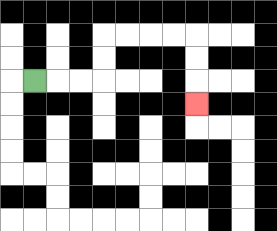{'start': '[1, 3]', 'end': '[8, 4]', 'path_directions': 'R,R,R,U,U,R,R,R,R,D,D,D', 'path_coordinates': '[[1, 3], [2, 3], [3, 3], [4, 3], [4, 2], [4, 1], [5, 1], [6, 1], [7, 1], [8, 1], [8, 2], [8, 3], [8, 4]]'}